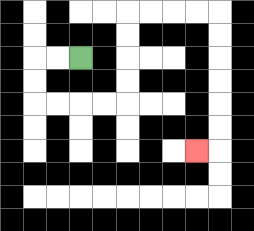{'start': '[3, 2]', 'end': '[8, 6]', 'path_directions': 'L,L,D,D,R,R,R,R,U,U,U,U,R,R,R,R,D,D,D,D,D,D,L', 'path_coordinates': '[[3, 2], [2, 2], [1, 2], [1, 3], [1, 4], [2, 4], [3, 4], [4, 4], [5, 4], [5, 3], [5, 2], [5, 1], [5, 0], [6, 0], [7, 0], [8, 0], [9, 0], [9, 1], [9, 2], [9, 3], [9, 4], [9, 5], [9, 6], [8, 6]]'}